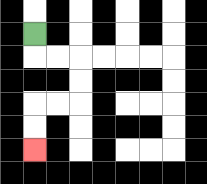{'start': '[1, 1]', 'end': '[1, 6]', 'path_directions': 'D,R,R,D,D,L,L,D,D', 'path_coordinates': '[[1, 1], [1, 2], [2, 2], [3, 2], [3, 3], [3, 4], [2, 4], [1, 4], [1, 5], [1, 6]]'}